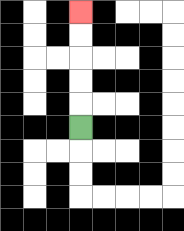{'start': '[3, 5]', 'end': '[3, 0]', 'path_directions': 'U,U,U,U,U', 'path_coordinates': '[[3, 5], [3, 4], [3, 3], [3, 2], [3, 1], [3, 0]]'}